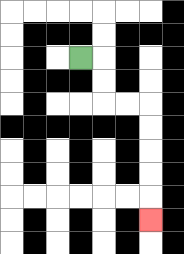{'start': '[3, 2]', 'end': '[6, 9]', 'path_directions': 'R,D,D,R,R,D,D,D,D,D', 'path_coordinates': '[[3, 2], [4, 2], [4, 3], [4, 4], [5, 4], [6, 4], [6, 5], [6, 6], [6, 7], [6, 8], [6, 9]]'}